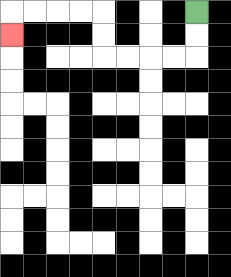{'start': '[8, 0]', 'end': '[0, 1]', 'path_directions': 'D,D,L,L,L,L,U,U,L,L,L,L,D', 'path_coordinates': '[[8, 0], [8, 1], [8, 2], [7, 2], [6, 2], [5, 2], [4, 2], [4, 1], [4, 0], [3, 0], [2, 0], [1, 0], [0, 0], [0, 1]]'}